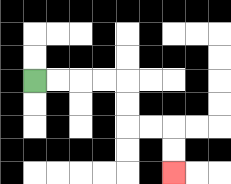{'start': '[1, 3]', 'end': '[7, 7]', 'path_directions': 'R,R,R,R,D,D,R,R,D,D', 'path_coordinates': '[[1, 3], [2, 3], [3, 3], [4, 3], [5, 3], [5, 4], [5, 5], [6, 5], [7, 5], [7, 6], [7, 7]]'}